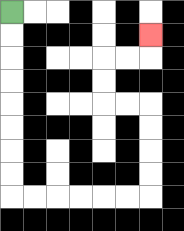{'start': '[0, 0]', 'end': '[6, 1]', 'path_directions': 'D,D,D,D,D,D,D,D,R,R,R,R,R,R,U,U,U,U,L,L,U,U,R,R,U', 'path_coordinates': '[[0, 0], [0, 1], [0, 2], [0, 3], [0, 4], [0, 5], [0, 6], [0, 7], [0, 8], [1, 8], [2, 8], [3, 8], [4, 8], [5, 8], [6, 8], [6, 7], [6, 6], [6, 5], [6, 4], [5, 4], [4, 4], [4, 3], [4, 2], [5, 2], [6, 2], [6, 1]]'}